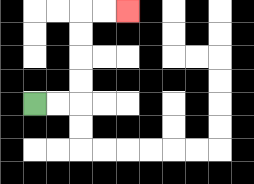{'start': '[1, 4]', 'end': '[5, 0]', 'path_directions': 'R,R,U,U,U,U,R,R', 'path_coordinates': '[[1, 4], [2, 4], [3, 4], [3, 3], [3, 2], [3, 1], [3, 0], [4, 0], [5, 0]]'}